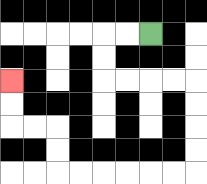{'start': '[6, 1]', 'end': '[0, 3]', 'path_directions': 'L,L,D,D,R,R,R,R,D,D,D,D,L,L,L,L,L,L,U,U,L,L,U,U', 'path_coordinates': '[[6, 1], [5, 1], [4, 1], [4, 2], [4, 3], [5, 3], [6, 3], [7, 3], [8, 3], [8, 4], [8, 5], [8, 6], [8, 7], [7, 7], [6, 7], [5, 7], [4, 7], [3, 7], [2, 7], [2, 6], [2, 5], [1, 5], [0, 5], [0, 4], [0, 3]]'}